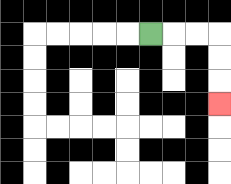{'start': '[6, 1]', 'end': '[9, 4]', 'path_directions': 'R,R,R,D,D,D', 'path_coordinates': '[[6, 1], [7, 1], [8, 1], [9, 1], [9, 2], [9, 3], [9, 4]]'}